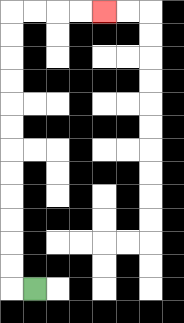{'start': '[1, 12]', 'end': '[4, 0]', 'path_directions': 'L,U,U,U,U,U,U,U,U,U,U,U,U,R,R,R,R', 'path_coordinates': '[[1, 12], [0, 12], [0, 11], [0, 10], [0, 9], [0, 8], [0, 7], [0, 6], [0, 5], [0, 4], [0, 3], [0, 2], [0, 1], [0, 0], [1, 0], [2, 0], [3, 0], [4, 0]]'}